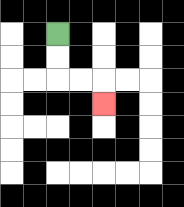{'start': '[2, 1]', 'end': '[4, 4]', 'path_directions': 'D,D,R,R,D', 'path_coordinates': '[[2, 1], [2, 2], [2, 3], [3, 3], [4, 3], [4, 4]]'}